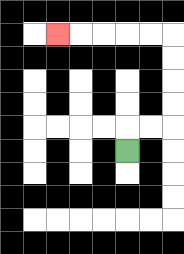{'start': '[5, 6]', 'end': '[2, 1]', 'path_directions': 'U,R,R,U,U,U,U,L,L,L,L,L', 'path_coordinates': '[[5, 6], [5, 5], [6, 5], [7, 5], [7, 4], [7, 3], [7, 2], [7, 1], [6, 1], [5, 1], [4, 1], [3, 1], [2, 1]]'}